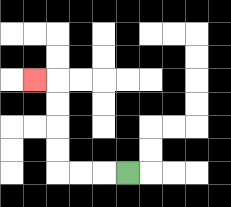{'start': '[5, 7]', 'end': '[1, 3]', 'path_directions': 'L,L,L,U,U,U,U,L', 'path_coordinates': '[[5, 7], [4, 7], [3, 7], [2, 7], [2, 6], [2, 5], [2, 4], [2, 3], [1, 3]]'}